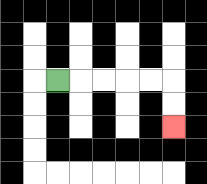{'start': '[2, 3]', 'end': '[7, 5]', 'path_directions': 'R,R,R,R,R,D,D', 'path_coordinates': '[[2, 3], [3, 3], [4, 3], [5, 3], [6, 3], [7, 3], [7, 4], [7, 5]]'}